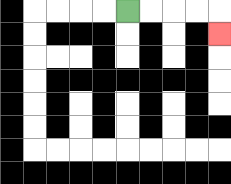{'start': '[5, 0]', 'end': '[9, 1]', 'path_directions': 'R,R,R,R,D', 'path_coordinates': '[[5, 0], [6, 0], [7, 0], [8, 0], [9, 0], [9, 1]]'}